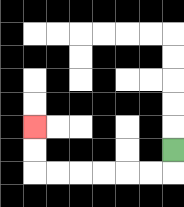{'start': '[7, 6]', 'end': '[1, 5]', 'path_directions': 'D,L,L,L,L,L,L,U,U', 'path_coordinates': '[[7, 6], [7, 7], [6, 7], [5, 7], [4, 7], [3, 7], [2, 7], [1, 7], [1, 6], [1, 5]]'}